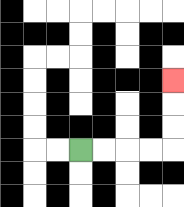{'start': '[3, 6]', 'end': '[7, 3]', 'path_directions': 'R,R,R,R,U,U,U', 'path_coordinates': '[[3, 6], [4, 6], [5, 6], [6, 6], [7, 6], [7, 5], [7, 4], [7, 3]]'}